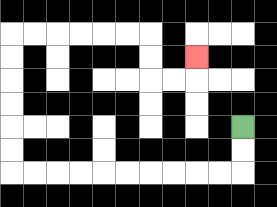{'start': '[10, 5]', 'end': '[8, 2]', 'path_directions': 'D,D,L,L,L,L,L,L,L,L,L,L,U,U,U,U,U,U,R,R,R,R,R,R,D,D,R,R,U', 'path_coordinates': '[[10, 5], [10, 6], [10, 7], [9, 7], [8, 7], [7, 7], [6, 7], [5, 7], [4, 7], [3, 7], [2, 7], [1, 7], [0, 7], [0, 6], [0, 5], [0, 4], [0, 3], [0, 2], [0, 1], [1, 1], [2, 1], [3, 1], [4, 1], [5, 1], [6, 1], [6, 2], [6, 3], [7, 3], [8, 3], [8, 2]]'}